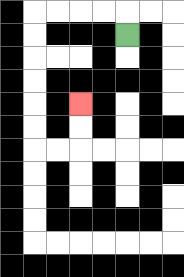{'start': '[5, 1]', 'end': '[3, 4]', 'path_directions': 'U,L,L,L,L,D,D,D,D,D,D,R,R,U,U', 'path_coordinates': '[[5, 1], [5, 0], [4, 0], [3, 0], [2, 0], [1, 0], [1, 1], [1, 2], [1, 3], [1, 4], [1, 5], [1, 6], [2, 6], [3, 6], [3, 5], [3, 4]]'}